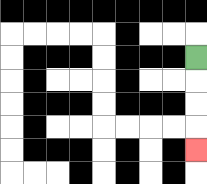{'start': '[8, 2]', 'end': '[8, 6]', 'path_directions': 'D,D,D,D', 'path_coordinates': '[[8, 2], [8, 3], [8, 4], [8, 5], [8, 6]]'}